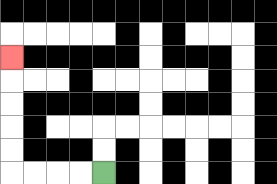{'start': '[4, 7]', 'end': '[0, 2]', 'path_directions': 'L,L,L,L,U,U,U,U,U', 'path_coordinates': '[[4, 7], [3, 7], [2, 7], [1, 7], [0, 7], [0, 6], [0, 5], [0, 4], [0, 3], [0, 2]]'}